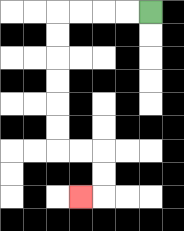{'start': '[6, 0]', 'end': '[3, 8]', 'path_directions': 'L,L,L,L,D,D,D,D,D,D,R,R,D,D,L', 'path_coordinates': '[[6, 0], [5, 0], [4, 0], [3, 0], [2, 0], [2, 1], [2, 2], [2, 3], [2, 4], [2, 5], [2, 6], [3, 6], [4, 6], [4, 7], [4, 8], [3, 8]]'}